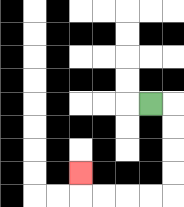{'start': '[6, 4]', 'end': '[3, 7]', 'path_directions': 'R,D,D,D,D,L,L,L,L,U', 'path_coordinates': '[[6, 4], [7, 4], [7, 5], [7, 6], [7, 7], [7, 8], [6, 8], [5, 8], [4, 8], [3, 8], [3, 7]]'}